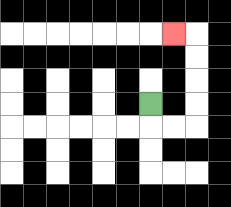{'start': '[6, 4]', 'end': '[7, 1]', 'path_directions': 'D,R,R,U,U,U,U,L', 'path_coordinates': '[[6, 4], [6, 5], [7, 5], [8, 5], [8, 4], [8, 3], [8, 2], [8, 1], [7, 1]]'}